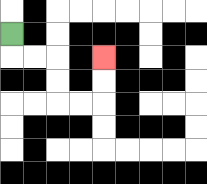{'start': '[0, 1]', 'end': '[4, 2]', 'path_directions': 'D,R,R,D,D,R,R,U,U', 'path_coordinates': '[[0, 1], [0, 2], [1, 2], [2, 2], [2, 3], [2, 4], [3, 4], [4, 4], [4, 3], [4, 2]]'}